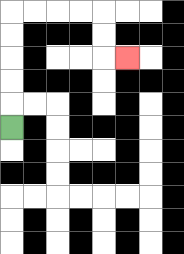{'start': '[0, 5]', 'end': '[5, 2]', 'path_directions': 'U,U,U,U,U,R,R,R,R,D,D,R', 'path_coordinates': '[[0, 5], [0, 4], [0, 3], [0, 2], [0, 1], [0, 0], [1, 0], [2, 0], [3, 0], [4, 0], [4, 1], [4, 2], [5, 2]]'}